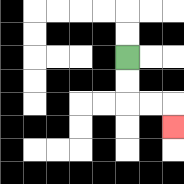{'start': '[5, 2]', 'end': '[7, 5]', 'path_directions': 'D,D,R,R,D', 'path_coordinates': '[[5, 2], [5, 3], [5, 4], [6, 4], [7, 4], [7, 5]]'}